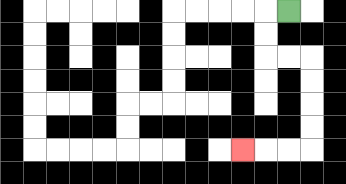{'start': '[12, 0]', 'end': '[10, 6]', 'path_directions': 'L,D,D,R,R,D,D,D,D,L,L,L', 'path_coordinates': '[[12, 0], [11, 0], [11, 1], [11, 2], [12, 2], [13, 2], [13, 3], [13, 4], [13, 5], [13, 6], [12, 6], [11, 6], [10, 6]]'}